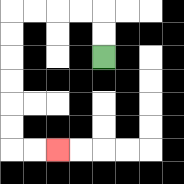{'start': '[4, 2]', 'end': '[2, 6]', 'path_directions': 'U,U,L,L,L,L,D,D,D,D,D,D,R,R', 'path_coordinates': '[[4, 2], [4, 1], [4, 0], [3, 0], [2, 0], [1, 0], [0, 0], [0, 1], [0, 2], [0, 3], [0, 4], [0, 5], [0, 6], [1, 6], [2, 6]]'}